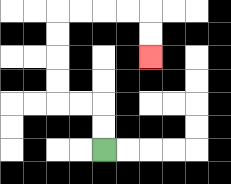{'start': '[4, 6]', 'end': '[6, 2]', 'path_directions': 'U,U,L,L,U,U,U,U,R,R,R,R,D,D', 'path_coordinates': '[[4, 6], [4, 5], [4, 4], [3, 4], [2, 4], [2, 3], [2, 2], [2, 1], [2, 0], [3, 0], [4, 0], [5, 0], [6, 0], [6, 1], [6, 2]]'}